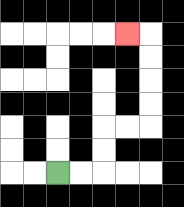{'start': '[2, 7]', 'end': '[5, 1]', 'path_directions': 'R,R,U,U,R,R,U,U,U,U,L', 'path_coordinates': '[[2, 7], [3, 7], [4, 7], [4, 6], [4, 5], [5, 5], [6, 5], [6, 4], [6, 3], [6, 2], [6, 1], [5, 1]]'}